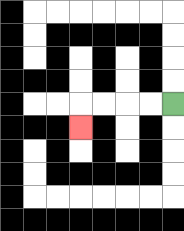{'start': '[7, 4]', 'end': '[3, 5]', 'path_directions': 'L,L,L,L,D', 'path_coordinates': '[[7, 4], [6, 4], [5, 4], [4, 4], [3, 4], [3, 5]]'}